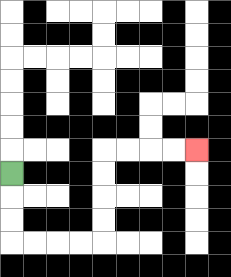{'start': '[0, 7]', 'end': '[8, 6]', 'path_directions': 'D,D,D,R,R,R,R,U,U,U,U,R,R,R,R', 'path_coordinates': '[[0, 7], [0, 8], [0, 9], [0, 10], [1, 10], [2, 10], [3, 10], [4, 10], [4, 9], [4, 8], [4, 7], [4, 6], [5, 6], [6, 6], [7, 6], [8, 6]]'}